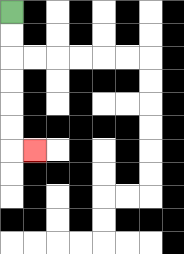{'start': '[0, 0]', 'end': '[1, 6]', 'path_directions': 'D,D,D,D,D,D,R', 'path_coordinates': '[[0, 0], [0, 1], [0, 2], [0, 3], [0, 4], [0, 5], [0, 6], [1, 6]]'}